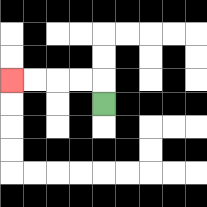{'start': '[4, 4]', 'end': '[0, 3]', 'path_directions': 'U,L,L,L,L', 'path_coordinates': '[[4, 4], [4, 3], [3, 3], [2, 3], [1, 3], [0, 3]]'}